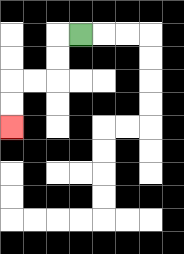{'start': '[3, 1]', 'end': '[0, 5]', 'path_directions': 'L,D,D,L,L,D,D', 'path_coordinates': '[[3, 1], [2, 1], [2, 2], [2, 3], [1, 3], [0, 3], [0, 4], [0, 5]]'}